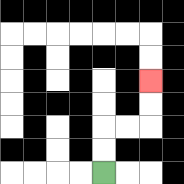{'start': '[4, 7]', 'end': '[6, 3]', 'path_directions': 'U,U,R,R,U,U', 'path_coordinates': '[[4, 7], [4, 6], [4, 5], [5, 5], [6, 5], [6, 4], [6, 3]]'}